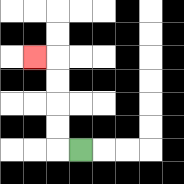{'start': '[3, 6]', 'end': '[1, 2]', 'path_directions': 'L,U,U,U,U,L', 'path_coordinates': '[[3, 6], [2, 6], [2, 5], [2, 4], [2, 3], [2, 2], [1, 2]]'}